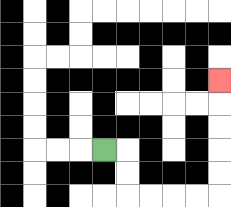{'start': '[4, 6]', 'end': '[9, 3]', 'path_directions': 'R,D,D,R,R,R,R,U,U,U,U,U', 'path_coordinates': '[[4, 6], [5, 6], [5, 7], [5, 8], [6, 8], [7, 8], [8, 8], [9, 8], [9, 7], [9, 6], [9, 5], [9, 4], [9, 3]]'}